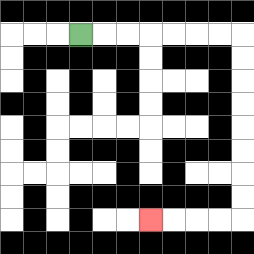{'start': '[3, 1]', 'end': '[6, 9]', 'path_directions': 'R,R,R,R,R,R,R,D,D,D,D,D,D,D,D,L,L,L,L', 'path_coordinates': '[[3, 1], [4, 1], [5, 1], [6, 1], [7, 1], [8, 1], [9, 1], [10, 1], [10, 2], [10, 3], [10, 4], [10, 5], [10, 6], [10, 7], [10, 8], [10, 9], [9, 9], [8, 9], [7, 9], [6, 9]]'}